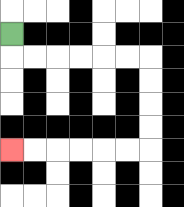{'start': '[0, 1]', 'end': '[0, 6]', 'path_directions': 'D,R,R,R,R,R,R,D,D,D,D,L,L,L,L,L,L', 'path_coordinates': '[[0, 1], [0, 2], [1, 2], [2, 2], [3, 2], [4, 2], [5, 2], [6, 2], [6, 3], [6, 4], [6, 5], [6, 6], [5, 6], [4, 6], [3, 6], [2, 6], [1, 6], [0, 6]]'}